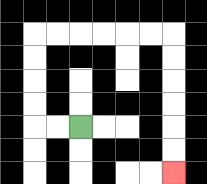{'start': '[3, 5]', 'end': '[7, 7]', 'path_directions': 'L,L,U,U,U,U,R,R,R,R,R,R,D,D,D,D,D,D', 'path_coordinates': '[[3, 5], [2, 5], [1, 5], [1, 4], [1, 3], [1, 2], [1, 1], [2, 1], [3, 1], [4, 1], [5, 1], [6, 1], [7, 1], [7, 2], [7, 3], [7, 4], [7, 5], [7, 6], [7, 7]]'}